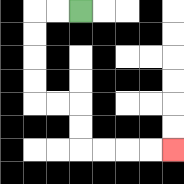{'start': '[3, 0]', 'end': '[7, 6]', 'path_directions': 'L,L,D,D,D,D,R,R,D,D,R,R,R,R', 'path_coordinates': '[[3, 0], [2, 0], [1, 0], [1, 1], [1, 2], [1, 3], [1, 4], [2, 4], [3, 4], [3, 5], [3, 6], [4, 6], [5, 6], [6, 6], [7, 6]]'}